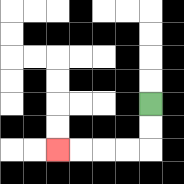{'start': '[6, 4]', 'end': '[2, 6]', 'path_directions': 'D,D,L,L,L,L', 'path_coordinates': '[[6, 4], [6, 5], [6, 6], [5, 6], [4, 6], [3, 6], [2, 6]]'}